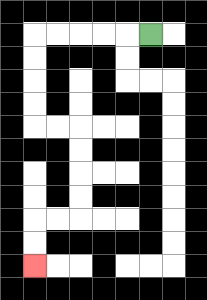{'start': '[6, 1]', 'end': '[1, 11]', 'path_directions': 'L,L,L,L,L,D,D,D,D,R,R,D,D,D,D,L,L,D,D', 'path_coordinates': '[[6, 1], [5, 1], [4, 1], [3, 1], [2, 1], [1, 1], [1, 2], [1, 3], [1, 4], [1, 5], [2, 5], [3, 5], [3, 6], [3, 7], [3, 8], [3, 9], [2, 9], [1, 9], [1, 10], [1, 11]]'}